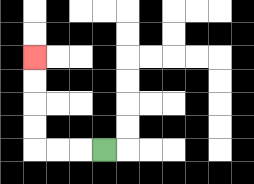{'start': '[4, 6]', 'end': '[1, 2]', 'path_directions': 'L,L,L,U,U,U,U', 'path_coordinates': '[[4, 6], [3, 6], [2, 6], [1, 6], [1, 5], [1, 4], [1, 3], [1, 2]]'}